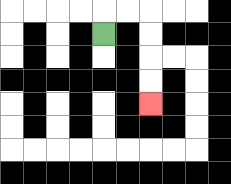{'start': '[4, 1]', 'end': '[6, 4]', 'path_directions': 'U,R,R,D,D,D,D', 'path_coordinates': '[[4, 1], [4, 0], [5, 0], [6, 0], [6, 1], [6, 2], [6, 3], [6, 4]]'}